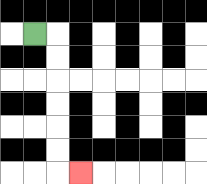{'start': '[1, 1]', 'end': '[3, 7]', 'path_directions': 'R,D,D,D,D,D,D,R', 'path_coordinates': '[[1, 1], [2, 1], [2, 2], [2, 3], [2, 4], [2, 5], [2, 6], [2, 7], [3, 7]]'}